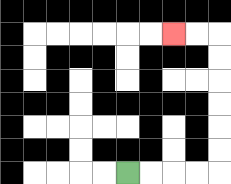{'start': '[5, 7]', 'end': '[7, 1]', 'path_directions': 'R,R,R,R,U,U,U,U,U,U,L,L', 'path_coordinates': '[[5, 7], [6, 7], [7, 7], [8, 7], [9, 7], [9, 6], [9, 5], [9, 4], [9, 3], [9, 2], [9, 1], [8, 1], [7, 1]]'}